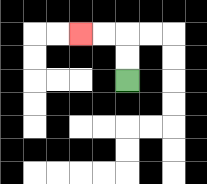{'start': '[5, 3]', 'end': '[3, 1]', 'path_directions': 'U,U,L,L', 'path_coordinates': '[[5, 3], [5, 2], [5, 1], [4, 1], [3, 1]]'}